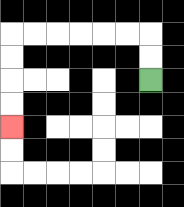{'start': '[6, 3]', 'end': '[0, 5]', 'path_directions': 'U,U,L,L,L,L,L,L,D,D,D,D', 'path_coordinates': '[[6, 3], [6, 2], [6, 1], [5, 1], [4, 1], [3, 1], [2, 1], [1, 1], [0, 1], [0, 2], [0, 3], [0, 4], [0, 5]]'}